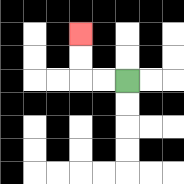{'start': '[5, 3]', 'end': '[3, 1]', 'path_directions': 'L,L,U,U', 'path_coordinates': '[[5, 3], [4, 3], [3, 3], [3, 2], [3, 1]]'}